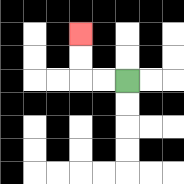{'start': '[5, 3]', 'end': '[3, 1]', 'path_directions': 'L,L,U,U', 'path_coordinates': '[[5, 3], [4, 3], [3, 3], [3, 2], [3, 1]]'}